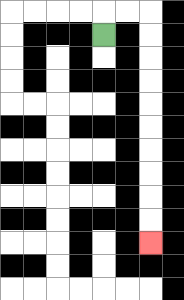{'start': '[4, 1]', 'end': '[6, 10]', 'path_directions': 'U,R,R,D,D,D,D,D,D,D,D,D,D', 'path_coordinates': '[[4, 1], [4, 0], [5, 0], [6, 0], [6, 1], [6, 2], [6, 3], [6, 4], [6, 5], [6, 6], [6, 7], [6, 8], [6, 9], [6, 10]]'}